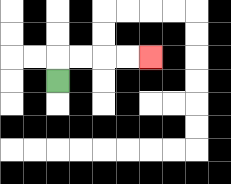{'start': '[2, 3]', 'end': '[6, 2]', 'path_directions': 'U,R,R,R,R', 'path_coordinates': '[[2, 3], [2, 2], [3, 2], [4, 2], [5, 2], [6, 2]]'}